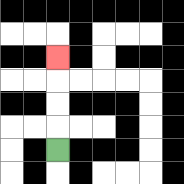{'start': '[2, 6]', 'end': '[2, 2]', 'path_directions': 'U,U,U,U', 'path_coordinates': '[[2, 6], [2, 5], [2, 4], [2, 3], [2, 2]]'}